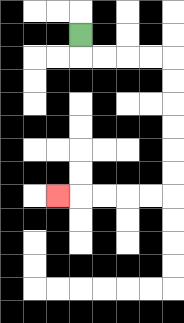{'start': '[3, 1]', 'end': '[2, 8]', 'path_directions': 'D,R,R,R,R,D,D,D,D,D,D,L,L,L,L,L', 'path_coordinates': '[[3, 1], [3, 2], [4, 2], [5, 2], [6, 2], [7, 2], [7, 3], [7, 4], [7, 5], [7, 6], [7, 7], [7, 8], [6, 8], [5, 8], [4, 8], [3, 8], [2, 8]]'}